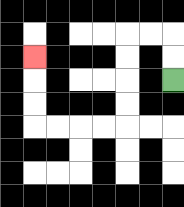{'start': '[7, 3]', 'end': '[1, 2]', 'path_directions': 'U,U,L,L,D,D,D,D,L,L,L,L,U,U,U', 'path_coordinates': '[[7, 3], [7, 2], [7, 1], [6, 1], [5, 1], [5, 2], [5, 3], [5, 4], [5, 5], [4, 5], [3, 5], [2, 5], [1, 5], [1, 4], [1, 3], [1, 2]]'}